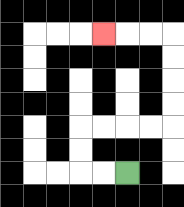{'start': '[5, 7]', 'end': '[4, 1]', 'path_directions': 'L,L,U,U,R,R,R,R,U,U,U,U,L,L,L', 'path_coordinates': '[[5, 7], [4, 7], [3, 7], [3, 6], [3, 5], [4, 5], [5, 5], [6, 5], [7, 5], [7, 4], [7, 3], [7, 2], [7, 1], [6, 1], [5, 1], [4, 1]]'}